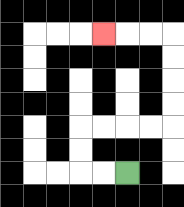{'start': '[5, 7]', 'end': '[4, 1]', 'path_directions': 'L,L,U,U,R,R,R,R,U,U,U,U,L,L,L', 'path_coordinates': '[[5, 7], [4, 7], [3, 7], [3, 6], [3, 5], [4, 5], [5, 5], [6, 5], [7, 5], [7, 4], [7, 3], [7, 2], [7, 1], [6, 1], [5, 1], [4, 1]]'}